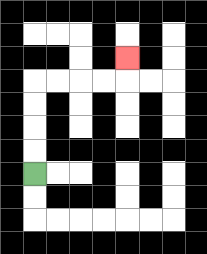{'start': '[1, 7]', 'end': '[5, 2]', 'path_directions': 'U,U,U,U,R,R,R,R,U', 'path_coordinates': '[[1, 7], [1, 6], [1, 5], [1, 4], [1, 3], [2, 3], [3, 3], [4, 3], [5, 3], [5, 2]]'}